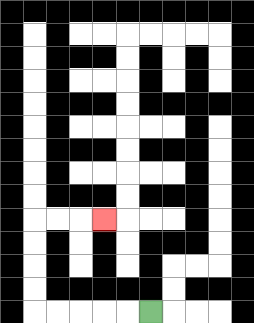{'start': '[6, 13]', 'end': '[4, 9]', 'path_directions': 'L,L,L,L,L,U,U,U,U,R,R,R', 'path_coordinates': '[[6, 13], [5, 13], [4, 13], [3, 13], [2, 13], [1, 13], [1, 12], [1, 11], [1, 10], [1, 9], [2, 9], [3, 9], [4, 9]]'}